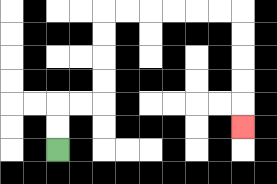{'start': '[2, 6]', 'end': '[10, 5]', 'path_directions': 'U,U,R,R,U,U,U,U,R,R,R,R,R,R,D,D,D,D,D', 'path_coordinates': '[[2, 6], [2, 5], [2, 4], [3, 4], [4, 4], [4, 3], [4, 2], [4, 1], [4, 0], [5, 0], [6, 0], [7, 0], [8, 0], [9, 0], [10, 0], [10, 1], [10, 2], [10, 3], [10, 4], [10, 5]]'}